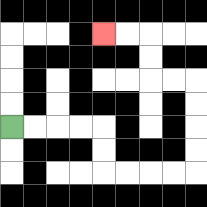{'start': '[0, 5]', 'end': '[4, 1]', 'path_directions': 'R,R,R,R,D,D,R,R,R,R,U,U,U,U,L,L,U,U,L,L', 'path_coordinates': '[[0, 5], [1, 5], [2, 5], [3, 5], [4, 5], [4, 6], [4, 7], [5, 7], [6, 7], [7, 7], [8, 7], [8, 6], [8, 5], [8, 4], [8, 3], [7, 3], [6, 3], [6, 2], [6, 1], [5, 1], [4, 1]]'}